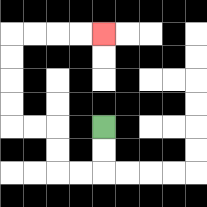{'start': '[4, 5]', 'end': '[4, 1]', 'path_directions': 'D,D,L,L,U,U,L,L,U,U,U,U,R,R,R,R', 'path_coordinates': '[[4, 5], [4, 6], [4, 7], [3, 7], [2, 7], [2, 6], [2, 5], [1, 5], [0, 5], [0, 4], [0, 3], [0, 2], [0, 1], [1, 1], [2, 1], [3, 1], [4, 1]]'}